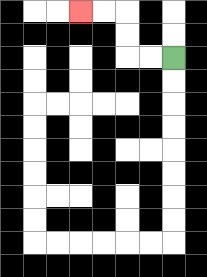{'start': '[7, 2]', 'end': '[3, 0]', 'path_directions': 'L,L,U,U,L,L', 'path_coordinates': '[[7, 2], [6, 2], [5, 2], [5, 1], [5, 0], [4, 0], [3, 0]]'}